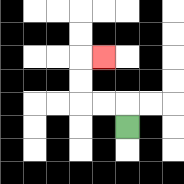{'start': '[5, 5]', 'end': '[4, 2]', 'path_directions': 'U,L,L,U,U,R', 'path_coordinates': '[[5, 5], [5, 4], [4, 4], [3, 4], [3, 3], [3, 2], [4, 2]]'}